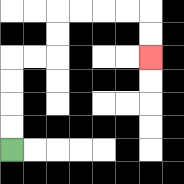{'start': '[0, 6]', 'end': '[6, 2]', 'path_directions': 'U,U,U,U,R,R,U,U,R,R,R,R,D,D', 'path_coordinates': '[[0, 6], [0, 5], [0, 4], [0, 3], [0, 2], [1, 2], [2, 2], [2, 1], [2, 0], [3, 0], [4, 0], [5, 0], [6, 0], [6, 1], [6, 2]]'}